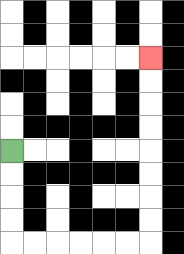{'start': '[0, 6]', 'end': '[6, 2]', 'path_directions': 'D,D,D,D,R,R,R,R,R,R,U,U,U,U,U,U,U,U', 'path_coordinates': '[[0, 6], [0, 7], [0, 8], [0, 9], [0, 10], [1, 10], [2, 10], [3, 10], [4, 10], [5, 10], [6, 10], [6, 9], [6, 8], [6, 7], [6, 6], [6, 5], [6, 4], [6, 3], [6, 2]]'}